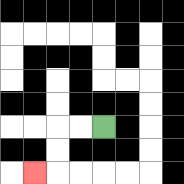{'start': '[4, 5]', 'end': '[1, 7]', 'path_directions': 'L,L,D,D,L', 'path_coordinates': '[[4, 5], [3, 5], [2, 5], [2, 6], [2, 7], [1, 7]]'}